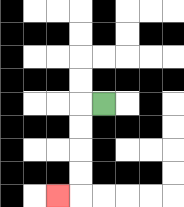{'start': '[4, 4]', 'end': '[2, 8]', 'path_directions': 'L,D,D,D,D,L', 'path_coordinates': '[[4, 4], [3, 4], [3, 5], [3, 6], [3, 7], [3, 8], [2, 8]]'}